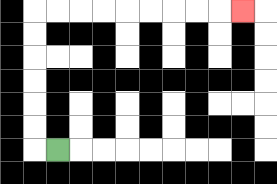{'start': '[2, 6]', 'end': '[10, 0]', 'path_directions': 'L,U,U,U,U,U,U,R,R,R,R,R,R,R,R,R', 'path_coordinates': '[[2, 6], [1, 6], [1, 5], [1, 4], [1, 3], [1, 2], [1, 1], [1, 0], [2, 0], [3, 0], [4, 0], [5, 0], [6, 0], [7, 0], [8, 0], [9, 0], [10, 0]]'}